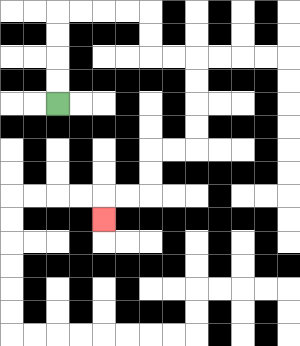{'start': '[2, 4]', 'end': '[4, 9]', 'path_directions': 'U,U,U,U,R,R,R,R,D,D,R,R,D,D,D,D,L,L,D,D,L,L,D', 'path_coordinates': '[[2, 4], [2, 3], [2, 2], [2, 1], [2, 0], [3, 0], [4, 0], [5, 0], [6, 0], [6, 1], [6, 2], [7, 2], [8, 2], [8, 3], [8, 4], [8, 5], [8, 6], [7, 6], [6, 6], [6, 7], [6, 8], [5, 8], [4, 8], [4, 9]]'}